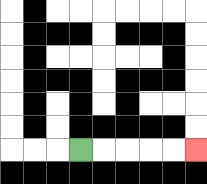{'start': '[3, 6]', 'end': '[8, 6]', 'path_directions': 'R,R,R,R,R', 'path_coordinates': '[[3, 6], [4, 6], [5, 6], [6, 6], [7, 6], [8, 6]]'}